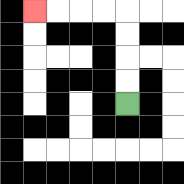{'start': '[5, 4]', 'end': '[1, 0]', 'path_directions': 'U,U,U,U,L,L,L,L', 'path_coordinates': '[[5, 4], [5, 3], [5, 2], [5, 1], [5, 0], [4, 0], [3, 0], [2, 0], [1, 0]]'}